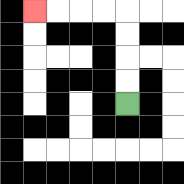{'start': '[5, 4]', 'end': '[1, 0]', 'path_directions': 'U,U,U,U,L,L,L,L', 'path_coordinates': '[[5, 4], [5, 3], [5, 2], [5, 1], [5, 0], [4, 0], [3, 0], [2, 0], [1, 0]]'}